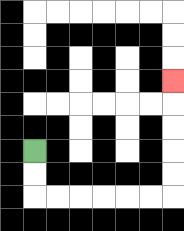{'start': '[1, 6]', 'end': '[7, 3]', 'path_directions': 'D,D,R,R,R,R,R,R,U,U,U,U,U', 'path_coordinates': '[[1, 6], [1, 7], [1, 8], [2, 8], [3, 8], [4, 8], [5, 8], [6, 8], [7, 8], [7, 7], [7, 6], [7, 5], [7, 4], [7, 3]]'}